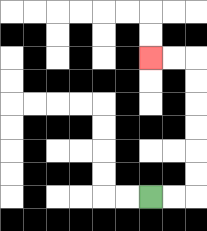{'start': '[6, 8]', 'end': '[6, 2]', 'path_directions': 'R,R,U,U,U,U,U,U,L,L', 'path_coordinates': '[[6, 8], [7, 8], [8, 8], [8, 7], [8, 6], [8, 5], [8, 4], [8, 3], [8, 2], [7, 2], [6, 2]]'}